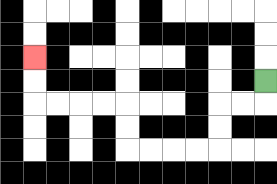{'start': '[11, 3]', 'end': '[1, 2]', 'path_directions': 'D,L,L,D,D,L,L,L,L,U,U,L,L,L,L,U,U', 'path_coordinates': '[[11, 3], [11, 4], [10, 4], [9, 4], [9, 5], [9, 6], [8, 6], [7, 6], [6, 6], [5, 6], [5, 5], [5, 4], [4, 4], [3, 4], [2, 4], [1, 4], [1, 3], [1, 2]]'}